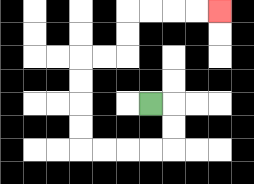{'start': '[6, 4]', 'end': '[9, 0]', 'path_directions': 'R,D,D,L,L,L,L,U,U,U,U,R,R,U,U,R,R,R,R', 'path_coordinates': '[[6, 4], [7, 4], [7, 5], [7, 6], [6, 6], [5, 6], [4, 6], [3, 6], [3, 5], [3, 4], [3, 3], [3, 2], [4, 2], [5, 2], [5, 1], [5, 0], [6, 0], [7, 0], [8, 0], [9, 0]]'}